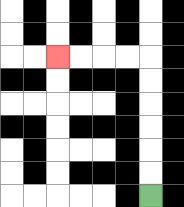{'start': '[6, 8]', 'end': '[2, 2]', 'path_directions': 'U,U,U,U,U,U,L,L,L,L', 'path_coordinates': '[[6, 8], [6, 7], [6, 6], [6, 5], [6, 4], [6, 3], [6, 2], [5, 2], [4, 2], [3, 2], [2, 2]]'}